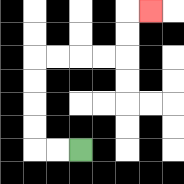{'start': '[3, 6]', 'end': '[6, 0]', 'path_directions': 'L,L,U,U,U,U,R,R,R,R,U,U,R', 'path_coordinates': '[[3, 6], [2, 6], [1, 6], [1, 5], [1, 4], [1, 3], [1, 2], [2, 2], [3, 2], [4, 2], [5, 2], [5, 1], [5, 0], [6, 0]]'}